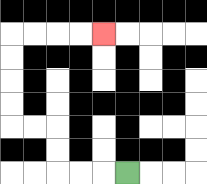{'start': '[5, 7]', 'end': '[4, 1]', 'path_directions': 'L,L,L,U,U,L,L,U,U,U,U,R,R,R,R', 'path_coordinates': '[[5, 7], [4, 7], [3, 7], [2, 7], [2, 6], [2, 5], [1, 5], [0, 5], [0, 4], [0, 3], [0, 2], [0, 1], [1, 1], [2, 1], [3, 1], [4, 1]]'}